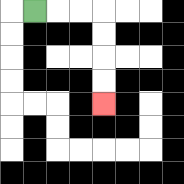{'start': '[1, 0]', 'end': '[4, 4]', 'path_directions': 'R,R,R,D,D,D,D', 'path_coordinates': '[[1, 0], [2, 0], [3, 0], [4, 0], [4, 1], [4, 2], [4, 3], [4, 4]]'}